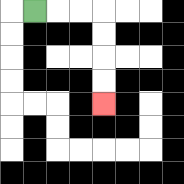{'start': '[1, 0]', 'end': '[4, 4]', 'path_directions': 'R,R,R,D,D,D,D', 'path_coordinates': '[[1, 0], [2, 0], [3, 0], [4, 0], [4, 1], [4, 2], [4, 3], [4, 4]]'}